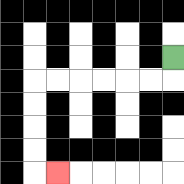{'start': '[7, 2]', 'end': '[2, 7]', 'path_directions': 'D,L,L,L,L,L,L,D,D,D,D,R', 'path_coordinates': '[[7, 2], [7, 3], [6, 3], [5, 3], [4, 3], [3, 3], [2, 3], [1, 3], [1, 4], [1, 5], [1, 6], [1, 7], [2, 7]]'}